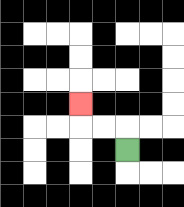{'start': '[5, 6]', 'end': '[3, 4]', 'path_directions': 'U,L,L,U', 'path_coordinates': '[[5, 6], [5, 5], [4, 5], [3, 5], [3, 4]]'}